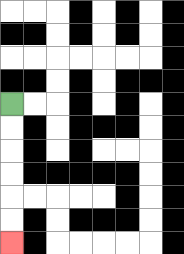{'start': '[0, 4]', 'end': '[0, 10]', 'path_directions': 'D,D,D,D,D,D', 'path_coordinates': '[[0, 4], [0, 5], [0, 6], [0, 7], [0, 8], [0, 9], [0, 10]]'}